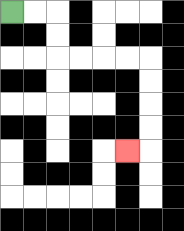{'start': '[0, 0]', 'end': '[5, 6]', 'path_directions': 'R,R,D,D,R,R,R,R,D,D,D,D,L', 'path_coordinates': '[[0, 0], [1, 0], [2, 0], [2, 1], [2, 2], [3, 2], [4, 2], [5, 2], [6, 2], [6, 3], [6, 4], [6, 5], [6, 6], [5, 6]]'}